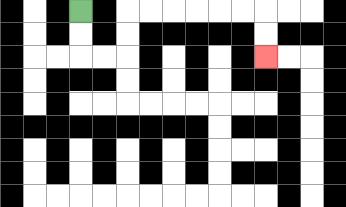{'start': '[3, 0]', 'end': '[11, 2]', 'path_directions': 'D,D,R,R,U,U,R,R,R,R,R,R,D,D', 'path_coordinates': '[[3, 0], [3, 1], [3, 2], [4, 2], [5, 2], [5, 1], [5, 0], [6, 0], [7, 0], [8, 0], [9, 0], [10, 0], [11, 0], [11, 1], [11, 2]]'}